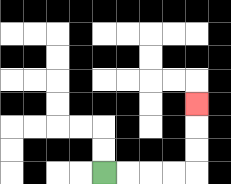{'start': '[4, 7]', 'end': '[8, 4]', 'path_directions': 'R,R,R,R,U,U,U', 'path_coordinates': '[[4, 7], [5, 7], [6, 7], [7, 7], [8, 7], [8, 6], [8, 5], [8, 4]]'}